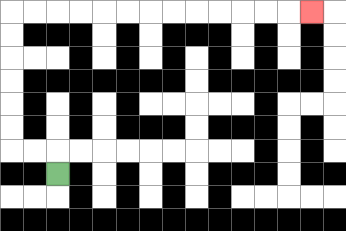{'start': '[2, 7]', 'end': '[13, 0]', 'path_directions': 'U,L,L,U,U,U,U,U,U,R,R,R,R,R,R,R,R,R,R,R,R,R', 'path_coordinates': '[[2, 7], [2, 6], [1, 6], [0, 6], [0, 5], [0, 4], [0, 3], [0, 2], [0, 1], [0, 0], [1, 0], [2, 0], [3, 0], [4, 0], [5, 0], [6, 0], [7, 0], [8, 0], [9, 0], [10, 0], [11, 0], [12, 0], [13, 0]]'}